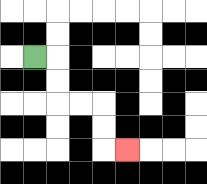{'start': '[1, 2]', 'end': '[5, 6]', 'path_directions': 'R,D,D,R,R,D,D,R', 'path_coordinates': '[[1, 2], [2, 2], [2, 3], [2, 4], [3, 4], [4, 4], [4, 5], [4, 6], [5, 6]]'}